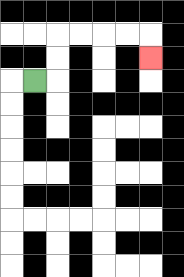{'start': '[1, 3]', 'end': '[6, 2]', 'path_directions': 'R,U,U,R,R,R,R,D', 'path_coordinates': '[[1, 3], [2, 3], [2, 2], [2, 1], [3, 1], [4, 1], [5, 1], [6, 1], [6, 2]]'}